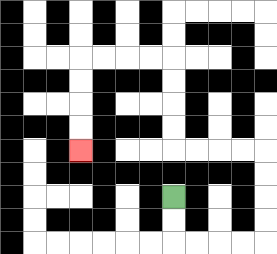{'start': '[7, 8]', 'end': '[3, 6]', 'path_directions': 'D,D,R,R,R,R,U,U,U,U,L,L,L,L,U,U,U,U,L,L,L,L,D,D,D,D', 'path_coordinates': '[[7, 8], [7, 9], [7, 10], [8, 10], [9, 10], [10, 10], [11, 10], [11, 9], [11, 8], [11, 7], [11, 6], [10, 6], [9, 6], [8, 6], [7, 6], [7, 5], [7, 4], [7, 3], [7, 2], [6, 2], [5, 2], [4, 2], [3, 2], [3, 3], [3, 4], [3, 5], [3, 6]]'}